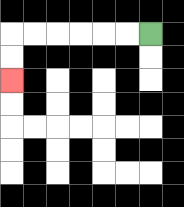{'start': '[6, 1]', 'end': '[0, 3]', 'path_directions': 'L,L,L,L,L,L,D,D', 'path_coordinates': '[[6, 1], [5, 1], [4, 1], [3, 1], [2, 1], [1, 1], [0, 1], [0, 2], [0, 3]]'}